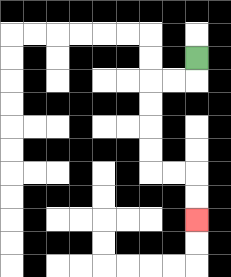{'start': '[8, 2]', 'end': '[8, 9]', 'path_directions': 'D,L,L,D,D,D,D,R,R,D,D', 'path_coordinates': '[[8, 2], [8, 3], [7, 3], [6, 3], [6, 4], [6, 5], [6, 6], [6, 7], [7, 7], [8, 7], [8, 8], [8, 9]]'}